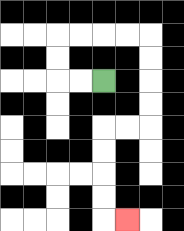{'start': '[4, 3]', 'end': '[5, 9]', 'path_directions': 'L,L,U,U,R,R,R,R,D,D,D,D,L,L,D,D,D,D,R', 'path_coordinates': '[[4, 3], [3, 3], [2, 3], [2, 2], [2, 1], [3, 1], [4, 1], [5, 1], [6, 1], [6, 2], [6, 3], [6, 4], [6, 5], [5, 5], [4, 5], [4, 6], [4, 7], [4, 8], [4, 9], [5, 9]]'}